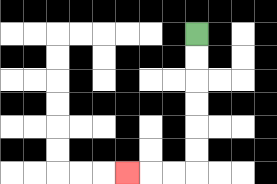{'start': '[8, 1]', 'end': '[5, 7]', 'path_directions': 'D,D,D,D,D,D,L,L,L', 'path_coordinates': '[[8, 1], [8, 2], [8, 3], [8, 4], [8, 5], [8, 6], [8, 7], [7, 7], [6, 7], [5, 7]]'}